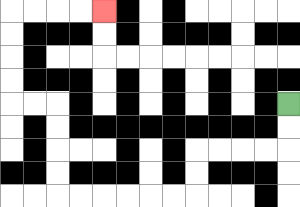{'start': '[12, 4]', 'end': '[4, 0]', 'path_directions': 'D,D,L,L,L,L,D,D,L,L,L,L,L,L,U,U,U,U,L,L,U,U,U,U,R,R,R,R', 'path_coordinates': '[[12, 4], [12, 5], [12, 6], [11, 6], [10, 6], [9, 6], [8, 6], [8, 7], [8, 8], [7, 8], [6, 8], [5, 8], [4, 8], [3, 8], [2, 8], [2, 7], [2, 6], [2, 5], [2, 4], [1, 4], [0, 4], [0, 3], [0, 2], [0, 1], [0, 0], [1, 0], [2, 0], [3, 0], [4, 0]]'}